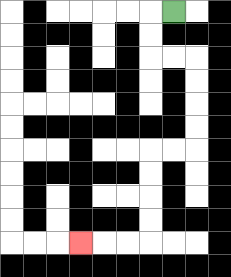{'start': '[7, 0]', 'end': '[3, 10]', 'path_directions': 'L,D,D,R,R,D,D,D,D,L,L,D,D,D,D,L,L,L', 'path_coordinates': '[[7, 0], [6, 0], [6, 1], [6, 2], [7, 2], [8, 2], [8, 3], [8, 4], [8, 5], [8, 6], [7, 6], [6, 6], [6, 7], [6, 8], [6, 9], [6, 10], [5, 10], [4, 10], [3, 10]]'}